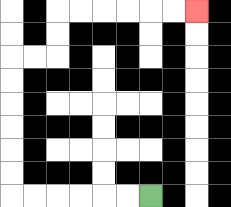{'start': '[6, 8]', 'end': '[8, 0]', 'path_directions': 'L,L,L,L,L,L,U,U,U,U,U,U,R,R,U,U,R,R,R,R,R,R', 'path_coordinates': '[[6, 8], [5, 8], [4, 8], [3, 8], [2, 8], [1, 8], [0, 8], [0, 7], [0, 6], [0, 5], [0, 4], [0, 3], [0, 2], [1, 2], [2, 2], [2, 1], [2, 0], [3, 0], [4, 0], [5, 0], [6, 0], [7, 0], [8, 0]]'}